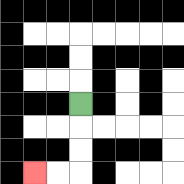{'start': '[3, 4]', 'end': '[1, 7]', 'path_directions': 'D,D,D,L,L', 'path_coordinates': '[[3, 4], [3, 5], [3, 6], [3, 7], [2, 7], [1, 7]]'}